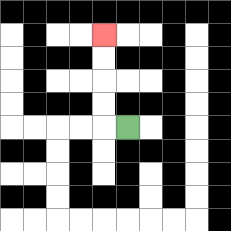{'start': '[5, 5]', 'end': '[4, 1]', 'path_directions': 'L,U,U,U,U', 'path_coordinates': '[[5, 5], [4, 5], [4, 4], [4, 3], [4, 2], [4, 1]]'}